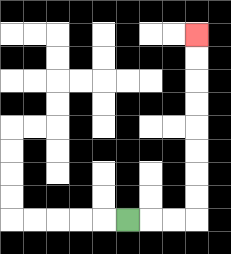{'start': '[5, 9]', 'end': '[8, 1]', 'path_directions': 'R,R,R,U,U,U,U,U,U,U,U', 'path_coordinates': '[[5, 9], [6, 9], [7, 9], [8, 9], [8, 8], [8, 7], [8, 6], [8, 5], [8, 4], [8, 3], [8, 2], [8, 1]]'}